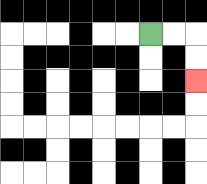{'start': '[6, 1]', 'end': '[8, 3]', 'path_directions': 'R,R,D,D', 'path_coordinates': '[[6, 1], [7, 1], [8, 1], [8, 2], [8, 3]]'}